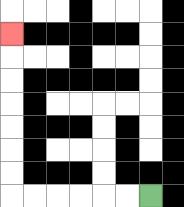{'start': '[6, 8]', 'end': '[0, 1]', 'path_directions': 'L,L,L,L,L,L,U,U,U,U,U,U,U', 'path_coordinates': '[[6, 8], [5, 8], [4, 8], [3, 8], [2, 8], [1, 8], [0, 8], [0, 7], [0, 6], [0, 5], [0, 4], [0, 3], [0, 2], [0, 1]]'}